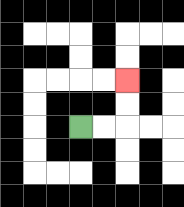{'start': '[3, 5]', 'end': '[5, 3]', 'path_directions': 'R,R,U,U', 'path_coordinates': '[[3, 5], [4, 5], [5, 5], [5, 4], [5, 3]]'}